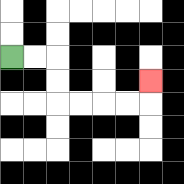{'start': '[0, 2]', 'end': '[6, 3]', 'path_directions': 'R,R,D,D,R,R,R,R,U', 'path_coordinates': '[[0, 2], [1, 2], [2, 2], [2, 3], [2, 4], [3, 4], [4, 4], [5, 4], [6, 4], [6, 3]]'}